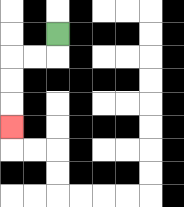{'start': '[2, 1]', 'end': '[0, 5]', 'path_directions': 'D,L,L,D,D,D', 'path_coordinates': '[[2, 1], [2, 2], [1, 2], [0, 2], [0, 3], [0, 4], [0, 5]]'}